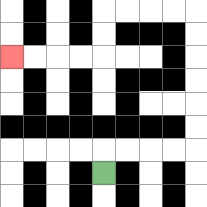{'start': '[4, 7]', 'end': '[0, 2]', 'path_directions': 'U,R,R,R,R,U,U,U,U,U,U,L,L,L,L,D,D,L,L,L,L', 'path_coordinates': '[[4, 7], [4, 6], [5, 6], [6, 6], [7, 6], [8, 6], [8, 5], [8, 4], [8, 3], [8, 2], [8, 1], [8, 0], [7, 0], [6, 0], [5, 0], [4, 0], [4, 1], [4, 2], [3, 2], [2, 2], [1, 2], [0, 2]]'}